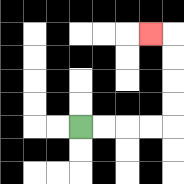{'start': '[3, 5]', 'end': '[6, 1]', 'path_directions': 'R,R,R,R,U,U,U,U,L', 'path_coordinates': '[[3, 5], [4, 5], [5, 5], [6, 5], [7, 5], [7, 4], [7, 3], [7, 2], [7, 1], [6, 1]]'}